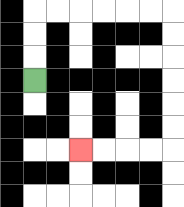{'start': '[1, 3]', 'end': '[3, 6]', 'path_directions': 'U,U,U,R,R,R,R,R,R,D,D,D,D,D,D,L,L,L,L', 'path_coordinates': '[[1, 3], [1, 2], [1, 1], [1, 0], [2, 0], [3, 0], [4, 0], [5, 0], [6, 0], [7, 0], [7, 1], [7, 2], [7, 3], [7, 4], [7, 5], [7, 6], [6, 6], [5, 6], [4, 6], [3, 6]]'}